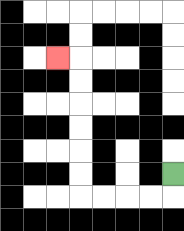{'start': '[7, 7]', 'end': '[2, 2]', 'path_directions': 'D,L,L,L,L,U,U,U,U,U,U,L', 'path_coordinates': '[[7, 7], [7, 8], [6, 8], [5, 8], [4, 8], [3, 8], [3, 7], [3, 6], [3, 5], [3, 4], [3, 3], [3, 2], [2, 2]]'}